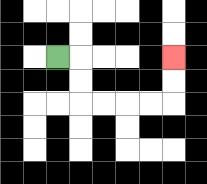{'start': '[2, 2]', 'end': '[7, 2]', 'path_directions': 'R,D,D,R,R,R,R,U,U', 'path_coordinates': '[[2, 2], [3, 2], [3, 3], [3, 4], [4, 4], [5, 4], [6, 4], [7, 4], [7, 3], [7, 2]]'}